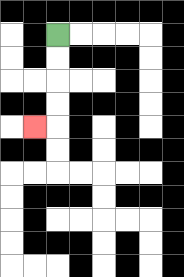{'start': '[2, 1]', 'end': '[1, 5]', 'path_directions': 'D,D,D,D,L', 'path_coordinates': '[[2, 1], [2, 2], [2, 3], [2, 4], [2, 5], [1, 5]]'}